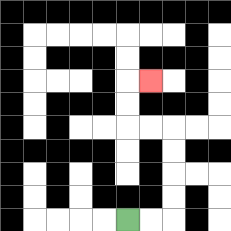{'start': '[5, 9]', 'end': '[6, 3]', 'path_directions': 'R,R,U,U,U,U,L,L,U,U,R', 'path_coordinates': '[[5, 9], [6, 9], [7, 9], [7, 8], [7, 7], [7, 6], [7, 5], [6, 5], [5, 5], [5, 4], [5, 3], [6, 3]]'}